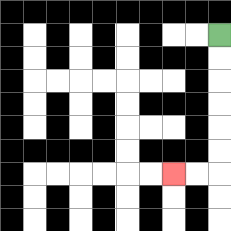{'start': '[9, 1]', 'end': '[7, 7]', 'path_directions': 'D,D,D,D,D,D,L,L', 'path_coordinates': '[[9, 1], [9, 2], [9, 3], [9, 4], [9, 5], [9, 6], [9, 7], [8, 7], [7, 7]]'}